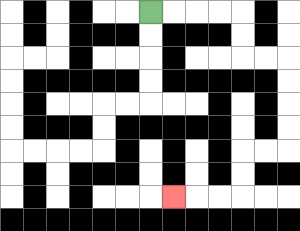{'start': '[6, 0]', 'end': '[7, 8]', 'path_directions': 'R,R,R,R,D,D,R,R,D,D,D,D,L,L,D,D,L,L,L', 'path_coordinates': '[[6, 0], [7, 0], [8, 0], [9, 0], [10, 0], [10, 1], [10, 2], [11, 2], [12, 2], [12, 3], [12, 4], [12, 5], [12, 6], [11, 6], [10, 6], [10, 7], [10, 8], [9, 8], [8, 8], [7, 8]]'}